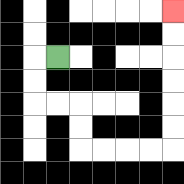{'start': '[2, 2]', 'end': '[7, 0]', 'path_directions': 'L,D,D,R,R,D,D,R,R,R,R,U,U,U,U,U,U', 'path_coordinates': '[[2, 2], [1, 2], [1, 3], [1, 4], [2, 4], [3, 4], [3, 5], [3, 6], [4, 6], [5, 6], [6, 6], [7, 6], [7, 5], [7, 4], [7, 3], [7, 2], [7, 1], [7, 0]]'}